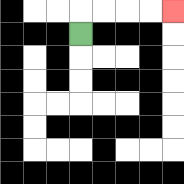{'start': '[3, 1]', 'end': '[7, 0]', 'path_directions': 'U,R,R,R,R', 'path_coordinates': '[[3, 1], [3, 0], [4, 0], [5, 0], [6, 0], [7, 0]]'}